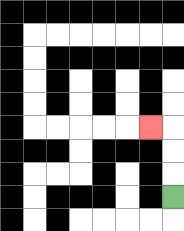{'start': '[7, 8]', 'end': '[6, 5]', 'path_directions': 'U,U,U,L', 'path_coordinates': '[[7, 8], [7, 7], [7, 6], [7, 5], [6, 5]]'}